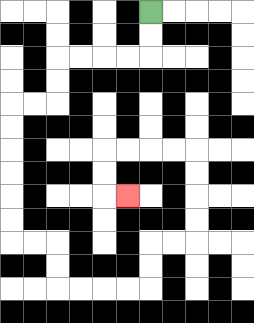{'start': '[6, 0]', 'end': '[5, 8]', 'path_directions': 'D,D,L,L,L,L,D,D,L,L,D,D,D,D,D,D,R,R,D,D,R,R,R,R,U,U,R,R,U,U,U,U,L,L,L,L,D,D,R', 'path_coordinates': '[[6, 0], [6, 1], [6, 2], [5, 2], [4, 2], [3, 2], [2, 2], [2, 3], [2, 4], [1, 4], [0, 4], [0, 5], [0, 6], [0, 7], [0, 8], [0, 9], [0, 10], [1, 10], [2, 10], [2, 11], [2, 12], [3, 12], [4, 12], [5, 12], [6, 12], [6, 11], [6, 10], [7, 10], [8, 10], [8, 9], [8, 8], [8, 7], [8, 6], [7, 6], [6, 6], [5, 6], [4, 6], [4, 7], [4, 8], [5, 8]]'}